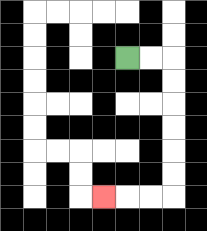{'start': '[5, 2]', 'end': '[4, 8]', 'path_directions': 'R,R,D,D,D,D,D,D,L,L,L', 'path_coordinates': '[[5, 2], [6, 2], [7, 2], [7, 3], [7, 4], [7, 5], [7, 6], [7, 7], [7, 8], [6, 8], [5, 8], [4, 8]]'}